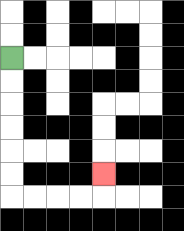{'start': '[0, 2]', 'end': '[4, 7]', 'path_directions': 'D,D,D,D,D,D,R,R,R,R,U', 'path_coordinates': '[[0, 2], [0, 3], [0, 4], [0, 5], [0, 6], [0, 7], [0, 8], [1, 8], [2, 8], [3, 8], [4, 8], [4, 7]]'}